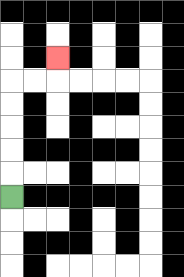{'start': '[0, 8]', 'end': '[2, 2]', 'path_directions': 'U,U,U,U,U,R,R,U', 'path_coordinates': '[[0, 8], [0, 7], [0, 6], [0, 5], [0, 4], [0, 3], [1, 3], [2, 3], [2, 2]]'}